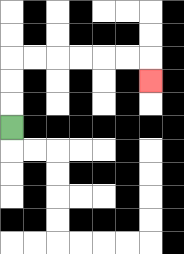{'start': '[0, 5]', 'end': '[6, 3]', 'path_directions': 'U,U,U,R,R,R,R,R,R,D', 'path_coordinates': '[[0, 5], [0, 4], [0, 3], [0, 2], [1, 2], [2, 2], [3, 2], [4, 2], [5, 2], [6, 2], [6, 3]]'}